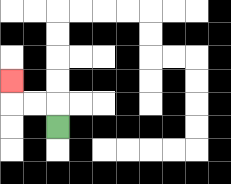{'start': '[2, 5]', 'end': '[0, 3]', 'path_directions': 'U,L,L,U', 'path_coordinates': '[[2, 5], [2, 4], [1, 4], [0, 4], [0, 3]]'}